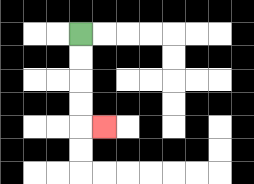{'start': '[3, 1]', 'end': '[4, 5]', 'path_directions': 'D,D,D,D,R', 'path_coordinates': '[[3, 1], [3, 2], [3, 3], [3, 4], [3, 5], [4, 5]]'}